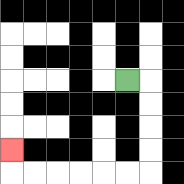{'start': '[5, 3]', 'end': '[0, 6]', 'path_directions': 'R,D,D,D,D,L,L,L,L,L,L,U', 'path_coordinates': '[[5, 3], [6, 3], [6, 4], [6, 5], [6, 6], [6, 7], [5, 7], [4, 7], [3, 7], [2, 7], [1, 7], [0, 7], [0, 6]]'}